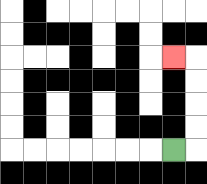{'start': '[7, 6]', 'end': '[7, 2]', 'path_directions': 'R,U,U,U,U,L', 'path_coordinates': '[[7, 6], [8, 6], [8, 5], [8, 4], [8, 3], [8, 2], [7, 2]]'}